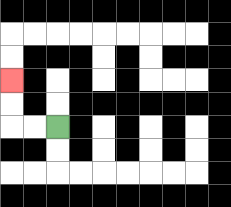{'start': '[2, 5]', 'end': '[0, 3]', 'path_directions': 'L,L,U,U', 'path_coordinates': '[[2, 5], [1, 5], [0, 5], [0, 4], [0, 3]]'}